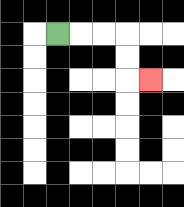{'start': '[2, 1]', 'end': '[6, 3]', 'path_directions': 'R,R,R,D,D,R', 'path_coordinates': '[[2, 1], [3, 1], [4, 1], [5, 1], [5, 2], [5, 3], [6, 3]]'}